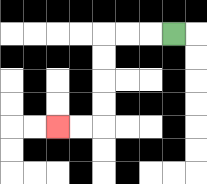{'start': '[7, 1]', 'end': '[2, 5]', 'path_directions': 'L,L,L,D,D,D,D,L,L', 'path_coordinates': '[[7, 1], [6, 1], [5, 1], [4, 1], [4, 2], [4, 3], [4, 4], [4, 5], [3, 5], [2, 5]]'}